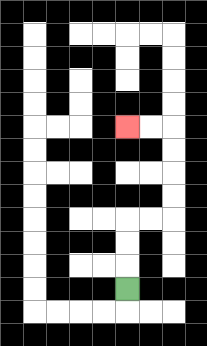{'start': '[5, 12]', 'end': '[5, 5]', 'path_directions': 'U,U,U,R,R,U,U,U,U,L,L', 'path_coordinates': '[[5, 12], [5, 11], [5, 10], [5, 9], [6, 9], [7, 9], [7, 8], [7, 7], [7, 6], [7, 5], [6, 5], [5, 5]]'}